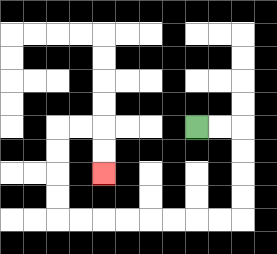{'start': '[8, 5]', 'end': '[4, 7]', 'path_directions': 'R,R,D,D,D,D,L,L,L,L,L,L,L,L,U,U,U,U,R,R,D,D', 'path_coordinates': '[[8, 5], [9, 5], [10, 5], [10, 6], [10, 7], [10, 8], [10, 9], [9, 9], [8, 9], [7, 9], [6, 9], [5, 9], [4, 9], [3, 9], [2, 9], [2, 8], [2, 7], [2, 6], [2, 5], [3, 5], [4, 5], [4, 6], [4, 7]]'}